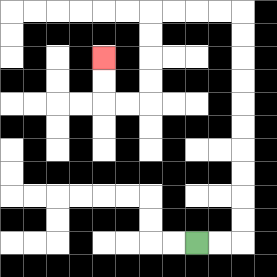{'start': '[8, 10]', 'end': '[4, 2]', 'path_directions': 'R,R,U,U,U,U,U,U,U,U,U,U,L,L,L,L,D,D,D,D,L,L,U,U', 'path_coordinates': '[[8, 10], [9, 10], [10, 10], [10, 9], [10, 8], [10, 7], [10, 6], [10, 5], [10, 4], [10, 3], [10, 2], [10, 1], [10, 0], [9, 0], [8, 0], [7, 0], [6, 0], [6, 1], [6, 2], [6, 3], [6, 4], [5, 4], [4, 4], [4, 3], [4, 2]]'}